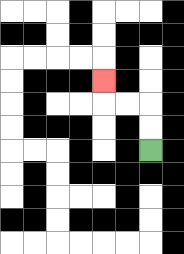{'start': '[6, 6]', 'end': '[4, 3]', 'path_directions': 'U,U,L,L,U', 'path_coordinates': '[[6, 6], [6, 5], [6, 4], [5, 4], [4, 4], [4, 3]]'}